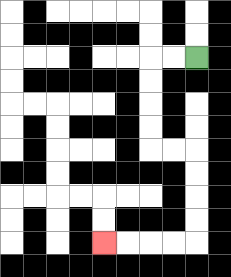{'start': '[8, 2]', 'end': '[4, 10]', 'path_directions': 'L,L,D,D,D,D,R,R,D,D,D,D,L,L,L,L', 'path_coordinates': '[[8, 2], [7, 2], [6, 2], [6, 3], [6, 4], [6, 5], [6, 6], [7, 6], [8, 6], [8, 7], [8, 8], [8, 9], [8, 10], [7, 10], [6, 10], [5, 10], [4, 10]]'}